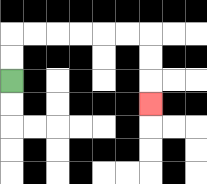{'start': '[0, 3]', 'end': '[6, 4]', 'path_directions': 'U,U,R,R,R,R,R,R,D,D,D', 'path_coordinates': '[[0, 3], [0, 2], [0, 1], [1, 1], [2, 1], [3, 1], [4, 1], [5, 1], [6, 1], [6, 2], [6, 3], [6, 4]]'}